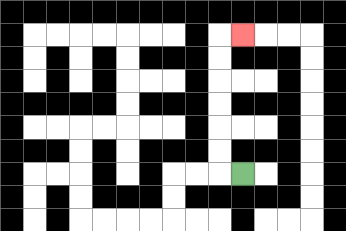{'start': '[10, 7]', 'end': '[10, 1]', 'path_directions': 'L,U,U,U,U,U,U,R', 'path_coordinates': '[[10, 7], [9, 7], [9, 6], [9, 5], [9, 4], [9, 3], [9, 2], [9, 1], [10, 1]]'}